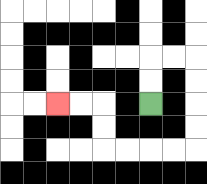{'start': '[6, 4]', 'end': '[2, 4]', 'path_directions': 'U,U,R,R,D,D,D,D,L,L,L,L,U,U,L,L', 'path_coordinates': '[[6, 4], [6, 3], [6, 2], [7, 2], [8, 2], [8, 3], [8, 4], [8, 5], [8, 6], [7, 6], [6, 6], [5, 6], [4, 6], [4, 5], [4, 4], [3, 4], [2, 4]]'}